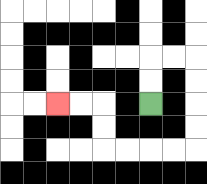{'start': '[6, 4]', 'end': '[2, 4]', 'path_directions': 'U,U,R,R,D,D,D,D,L,L,L,L,U,U,L,L', 'path_coordinates': '[[6, 4], [6, 3], [6, 2], [7, 2], [8, 2], [8, 3], [8, 4], [8, 5], [8, 6], [7, 6], [6, 6], [5, 6], [4, 6], [4, 5], [4, 4], [3, 4], [2, 4]]'}